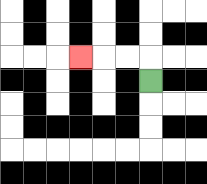{'start': '[6, 3]', 'end': '[3, 2]', 'path_directions': 'U,L,L,L', 'path_coordinates': '[[6, 3], [6, 2], [5, 2], [4, 2], [3, 2]]'}